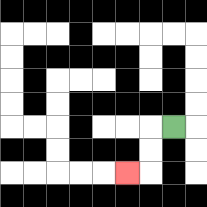{'start': '[7, 5]', 'end': '[5, 7]', 'path_directions': 'L,D,D,L', 'path_coordinates': '[[7, 5], [6, 5], [6, 6], [6, 7], [5, 7]]'}